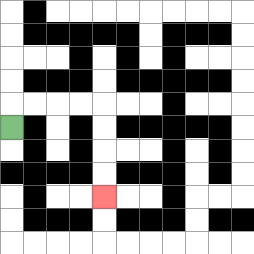{'start': '[0, 5]', 'end': '[4, 8]', 'path_directions': 'U,R,R,R,R,D,D,D,D', 'path_coordinates': '[[0, 5], [0, 4], [1, 4], [2, 4], [3, 4], [4, 4], [4, 5], [4, 6], [4, 7], [4, 8]]'}